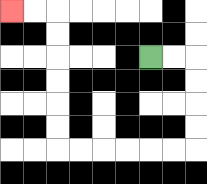{'start': '[6, 2]', 'end': '[0, 0]', 'path_directions': 'R,R,D,D,D,D,L,L,L,L,L,L,U,U,U,U,U,U,L,L', 'path_coordinates': '[[6, 2], [7, 2], [8, 2], [8, 3], [8, 4], [8, 5], [8, 6], [7, 6], [6, 6], [5, 6], [4, 6], [3, 6], [2, 6], [2, 5], [2, 4], [2, 3], [2, 2], [2, 1], [2, 0], [1, 0], [0, 0]]'}